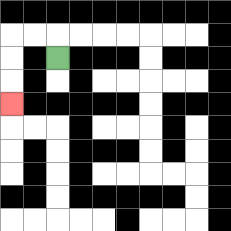{'start': '[2, 2]', 'end': '[0, 4]', 'path_directions': 'U,L,L,D,D,D', 'path_coordinates': '[[2, 2], [2, 1], [1, 1], [0, 1], [0, 2], [0, 3], [0, 4]]'}